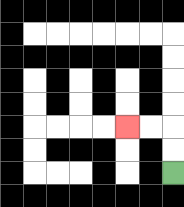{'start': '[7, 7]', 'end': '[5, 5]', 'path_directions': 'U,U,L,L', 'path_coordinates': '[[7, 7], [7, 6], [7, 5], [6, 5], [5, 5]]'}